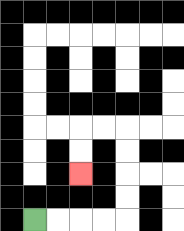{'start': '[1, 9]', 'end': '[3, 7]', 'path_directions': 'R,R,R,R,U,U,U,U,L,L,D,D', 'path_coordinates': '[[1, 9], [2, 9], [3, 9], [4, 9], [5, 9], [5, 8], [5, 7], [5, 6], [5, 5], [4, 5], [3, 5], [3, 6], [3, 7]]'}